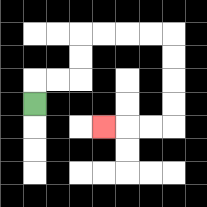{'start': '[1, 4]', 'end': '[4, 5]', 'path_directions': 'U,R,R,U,U,R,R,R,R,D,D,D,D,L,L,L', 'path_coordinates': '[[1, 4], [1, 3], [2, 3], [3, 3], [3, 2], [3, 1], [4, 1], [5, 1], [6, 1], [7, 1], [7, 2], [7, 3], [7, 4], [7, 5], [6, 5], [5, 5], [4, 5]]'}